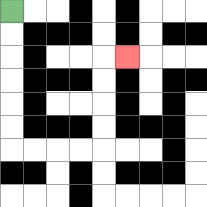{'start': '[0, 0]', 'end': '[5, 2]', 'path_directions': 'D,D,D,D,D,D,R,R,R,R,U,U,U,U,R', 'path_coordinates': '[[0, 0], [0, 1], [0, 2], [0, 3], [0, 4], [0, 5], [0, 6], [1, 6], [2, 6], [3, 6], [4, 6], [4, 5], [4, 4], [4, 3], [4, 2], [5, 2]]'}